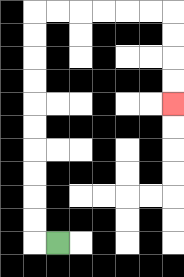{'start': '[2, 10]', 'end': '[7, 4]', 'path_directions': 'L,U,U,U,U,U,U,U,U,U,U,R,R,R,R,R,R,D,D,D,D', 'path_coordinates': '[[2, 10], [1, 10], [1, 9], [1, 8], [1, 7], [1, 6], [1, 5], [1, 4], [1, 3], [1, 2], [1, 1], [1, 0], [2, 0], [3, 0], [4, 0], [5, 0], [6, 0], [7, 0], [7, 1], [7, 2], [7, 3], [7, 4]]'}